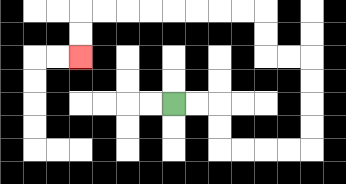{'start': '[7, 4]', 'end': '[3, 2]', 'path_directions': 'R,R,D,D,R,R,R,R,U,U,U,U,L,L,U,U,L,L,L,L,L,L,L,L,D,D', 'path_coordinates': '[[7, 4], [8, 4], [9, 4], [9, 5], [9, 6], [10, 6], [11, 6], [12, 6], [13, 6], [13, 5], [13, 4], [13, 3], [13, 2], [12, 2], [11, 2], [11, 1], [11, 0], [10, 0], [9, 0], [8, 0], [7, 0], [6, 0], [5, 0], [4, 0], [3, 0], [3, 1], [3, 2]]'}